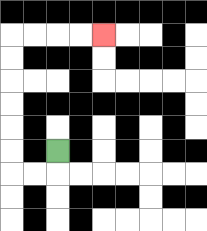{'start': '[2, 6]', 'end': '[4, 1]', 'path_directions': 'D,L,L,U,U,U,U,U,U,R,R,R,R', 'path_coordinates': '[[2, 6], [2, 7], [1, 7], [0, 7], [0, 6], [0, 5], [0, 4], [0, 3], [0, 2], [0, 1], [1, 1], [2, 1], [3, 1], [4, 1]]'}